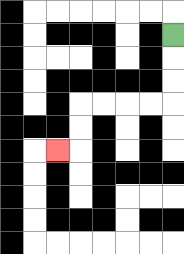{'start': '[7, 1]', 'end': '[2, 6]', 'path_directions': 'D,D,D,L,L,L,L,D,D,L', 'path_coordinates': '[[7, 1], [7, 2], [7, 3], [7, 4], [6, 4], [5, 4], [4, 4], [3, 4], [3, 5], [3, 6], [2, 6]]'}